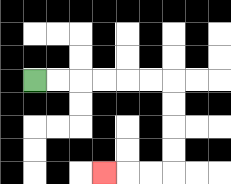{'start': '[1, 3]', 'end': '[4, 7]', 'path_directions': 'R,R,R,R,R,R,D,D,D,D,L,L,L', 'path_coordinates': '[[1, 3], [2, 3], [3, 3], [4, 3], [5, 3], [6, 3], [7, 3], [7, 4], [7, 5], [7, 6], [7, 7], [6, 7], [5, 7], [4, 7]]'}